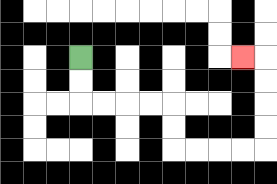{'start': '[3, 2]', 'end': '[10, 2]', 'path_directions': 'D,D,R,R,R,R,D,D,R,R,R,R,U,U,U,U,L', 'path_coordinates': '[[3, 2], [3, 3], [3, 4], [4, 4], [5, 4], [6, 4], [7, 4], [7, 5], [7, 6], [8, 6], [9, 6], [10, 6], [11, 6], [11, 5], [11, 4], [11, 3], [11, 2], [10, 2]]'}